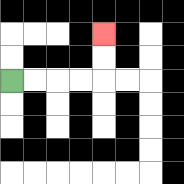{'start': '[0, 3]', 'end': '[4, 1]', 'path_directions': 'R,R,R,R,U,U', 'path_coordinates': '[[0, 3], [1, 3], [2, 3], [3, 3], [4, 3], [4, 2], [4, 1]]'}